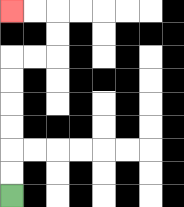{'start': '[0, 8]', 'end': '[0, 0]', 'path_directions': 'U,U,U,U,U,U,R,R,U,U,L,L', 'path_coordinates': '[[0, 8], [0, 7], [0, 6], [0, 5], [0, 4], [0, 3], [0, 2], [1, 2], [2, 2], [2, 1], [2, 0], [1, 0], [0, 0]]'}